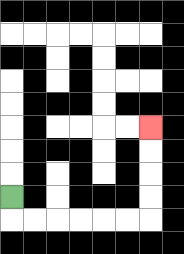{'start': '[0, 8]', 'end': '[6, 5]', 'path_directions': 'D,R,R,R,R,R,R,U,U,U,U', 'path_coordinates': '[[0, 8], [0, 9], [1, 9], [2, 9], [3, 9], [4, 9], [5, 9], [6, 9], [6, 8], [6, 7], [6, 6], [6, 5]]'}